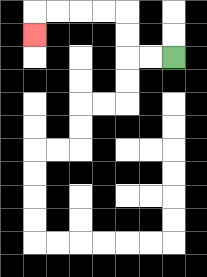{'start': '[7, 2]', 'end': '[1, 1]', 'path_directions': 'L,L,U,U,L,L,L,L,D', 'path_coordinates': '[[7, 2], [6, 2], [5, 2], [5, 1], [5, 0], [4, 0], [3, 0], [2, 0], [1, 0], [1, 1]]'}